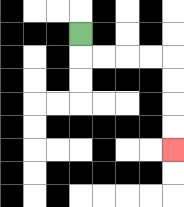{'start': '[3, 1]', 'end': '[7, 6]', 'path_directions': 'D,R,R,R,R,D,D,D,D', 'path_coordinates': '[[3, 1], [3, 2], [4, 2], [5, 2], [6, 2], [7, 2], [7, 3], [7, 4], [7, 5], [7, 6]]'}